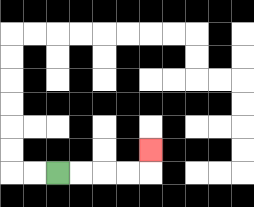{'start': '[2, 7]', 'end': '[6, 6]', 'path_directions': 'R,R,R,R,U', 'path_coordinates': '[[2, 7], [3, 7], [4, 7], [5, 7], [6, 7], [6, 6]]'}